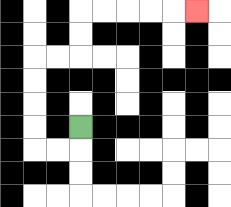{'start': '[3, 5]', 'end': '[8, 0]', 'path_directions': 'D,L,L,U,U,U,U,R,R,U,U,R,R,R,R,R', 'path_coordinates': '[[3, 5], [3, 6], [2, 6], [1, 6], [1, 5], [1, 4], [1, 3], [1, 2], [2, 2], [3, 2], [3, 1], [3, 0], [4, 0], [5, 0], [6, 0], [7, 0], [8, 0]]'}